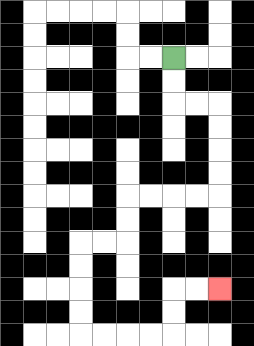{'start': '[7, 2]', 'end': '[9, 12]', 'path_directions': 'D,D,R,R,D,D,D,D,L,L,L,L,D,D,L,L,D,D,D,D,R,R,R,R,U,U,R,R', 'path_coordinates': '[[7, 2], [7, 3], [7, 4], [8, 4], [9, 4], [9, 5], [9, 6], [9, 7], [9, 8], [8, 8], [7, 8], [6, 8], [5, 8], [5, 9], [5, 10], [4, 10], [3, 10], [3, 11], [3, 12], [3, 13], [3, 14], [4, 14], [5, 14], [6, 14], [7, 14], [7, 13], [7, 12], [8, 12], [9, 12]]'}